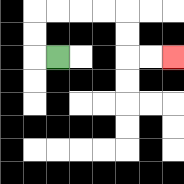{'start': '[2, 2]', 'end': '[7, 2]', 'path_directions': 'L,U,U,R,R,R,R,D,D,R,R', 'path_coordinates': '[[2, 2], [1, 2], [1, 1], [1, 0], [2, 0], [3, 0], [4, 0], [5, 0], [5, 1], [5, 2], [6, 2], [7, 2]]'}